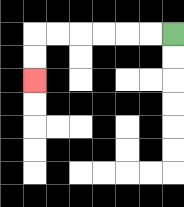{'start': '[7, 1]', 'end': '[1, 3]', 'path_directions': 'L,L,L,L,L,L,D,D', 'path_coordinates': '[[7, 1], [6, 1], [5, 1], [4, 1], [3, 1], [2, 1], [1, 1], [1, 2], [1, 3]]'}